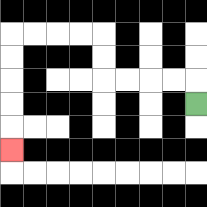{'start': '[8, 4]', 'end': '[0, 6]', 'path_directions': 'U,L,L,L,L,U,U,L,L,L,L,D,D,D,D,D', 'path_coordinates': '[[8, 4], [8, 3], [7, 3], [6, 3], [5, 3], [4, 3], [4, 2], [4, 1], [3, 1], [2, 1], [1, 1], [0, 1], [0, 2], [0, 3], [0, 4], [0, 5], [0, 6]]'}